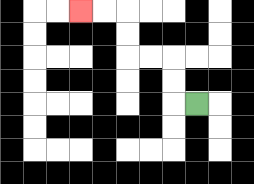{'start': '[8, 4]', 'end': '[3, 0]', 'path_directions': 'L,U,U,L,L,U,U,L,L', 'path_coordinates': '[[8, 4], [7, 4], [7, 3], [7, 2], [6, 2], [5, 2], [5, 1], [5, 0], [4, 0], [3, 0]]'}